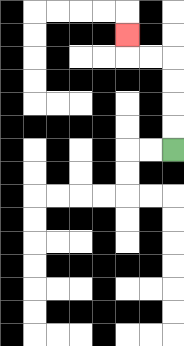{'start': '[7, 6]', 'end': '[5, 1]', 'path_directions': 'U,U,U,U,L,L,U', 'path_coordinates': '[[7, 6], [7, 5], [7, 4], [7, 3], [7, 2], [6, 2], [5, 2], [5, 1]]'}